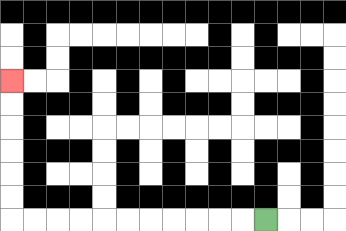{'start': '[11, 9]', 'end': '[0, 3]', 'path_directions': 'L,L,L,L,L,L,L,L,L,L,L,U,U,U,U,U,U', 'path_coordinates': '[[11, 9], [10, 9], [9, 9], [8, 9], [7, 9], [6, 9], [5, 9], [4, 9], [3, 9], [2, 9], [1, 9], [0, 9], [0, 8], [0, 7], [0, 6], [0, 5], [0, 4], [0, 3]]'}